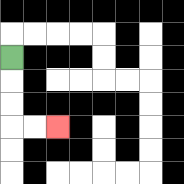{'start': '[0, 2]', 'end': '[2, 5]', 'path_directions': 'D,D,D,R,R', 'path_coordinates': '[[0, 2], [0, 3], [0, 4], [0, 5], [1, 5], [2, 5]]'}